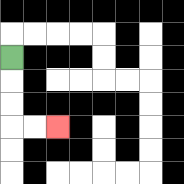{'start': '[0, 2]', 'end': '[2, 5]', 'path_directions': 'D,D,D,R,R', 'path_coordinates': '[[0, 2], [0, 3], [0, 4], [0, 5], [1, 5], [2, 5]]'}